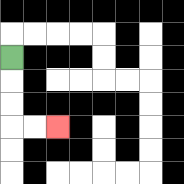{'start': '[0, 2]', 'end': '[2, 5]', 'path_directions': 'D,D,D,R,R', 'path_coordinates': '[[0, 2], [0, 3], [0, 4], [0, 5], [1, 5], [2, 5]]'}